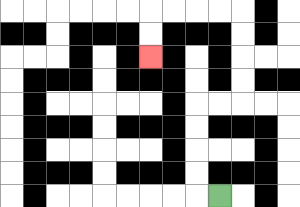{'start': '[9, 8]', 'end': '[6, 2]', 'path_directions': 'L,U,U,U,U,R,R,U,U,U,U,L,L,L,L,D,D', 'path_coordinates': '[[9, 8], [8, 8], [8, 7], [8, 6], [8, 5], [8, 4], [9, 4], [10, 4], [10, 3], [10, 2], [10, 1], [10, 0], [9, 0], [8, 0], [7, 0], [6, 0], [6, 1], [6, 2]]'}